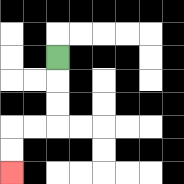{'start': '[2, 2]', 'end': '[0, 7]', 'path_directions': 'D,D,D,L,L,D,D', 'path_coordinates': '[[2, 2], [2, 3], [2, 4], [2, 5], [1, 5], [0, 5], [0, 6], [0, 7]]'}